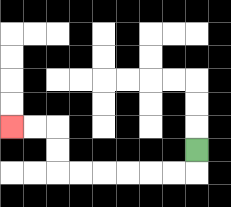{'start': '[8, 6]', 'end': '[0, 5]', 'path_directions': 'D,L,L,L,L,L,L,U,U,L,L', 'path_coordinates': '[[8, 6], [8, 7], [7, 7], [6, 7], [5, 7], [4, 7], [3, 7], [2, 7], [2, 6], [2, 5], [1, 5], [0, 5]]'}